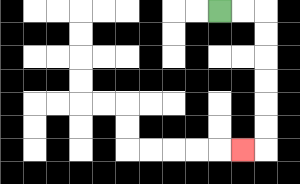{'start': '[9, 0]', 'end': '[10, 6]', 'path_directions': 'R,R,D,D,D,D,D,D,L', 'path_coordinates': '[[9, 0], [10, 0], [11, 0], [11, 1], [11, 2], [11, 3], [11, 4], [11, 5], [11, 6], [10, 6]]'}